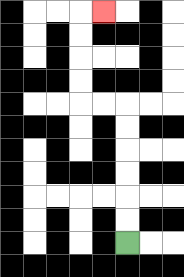{'start': '[5, 10]', 'end': '[4, 0]', 'path_directions': 'U,U,U,U,U,U,L,L,U,U,U,U,R', 'path_coordinates': '[[5, 10], [5, 9], [5, 8], [5, 7], [5, 6], [5, 5], [5, 4], [4, 4], [3, 4], [3, 3], [3, 2], [3, 1], [3, 0], [4, 0]]'}